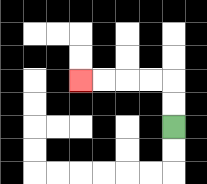{'start': '[7, 5]', 'end': '[3, 3]', 'path_directions': 'U,U,L,L,L,L', 'path_coordinates': '[[7, 5], [7, 4], [7, 3], [6, 3], [5, 3], [4, 3], [3, 3]]'}